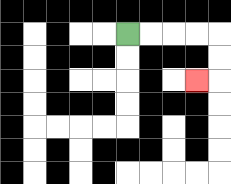{'start': '[5, 1]', 'end': '[8, 3]', 'path_directions': 'R,R,R,R,D,D,L', 'path_coordinates': '[[5, 1], [6, 1], [7, 1], [8, 1], [9, 1], [9, 2], [9, 3], [8, 3]]'}